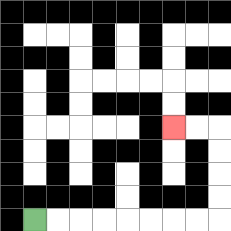{'start': '[1, 9]', 'end': '[7, 5]', 'path_directions': 'R,R,R,R,R,R,R,R,U,U,U,U,L,L', 'path_coordinates': '[[1, 9], [2, 9], [3, 9], [4, 9], [5, 9], [6, 9], [7, 9], [8, 9], [9, 9], [9, 8], [9, 7], [9, 6], [9, 5], [8, 5], [7, 5]]'}